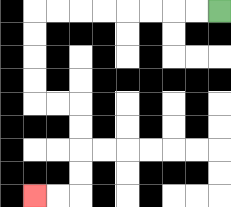{'start': '[9, 0]', 'end': '[1, 8]', 'path_directions': 'L,L,L,L,L,L,L,L,D,D,D,D,R,R,D,D,D,D,L,L', 'path_coordinates': '[[9, 0], [8, 0], [7, 0], [6, 0], [5, 0], [4, 0], [3, 0], [2, 0], [1, 0], [1, 1], [1, 2], [1, 3], [1, 4], [2, 4], [3, 4], [3, 5], [3, 6], [3, 7], [3, 8], [2, 8], [1, 8]]'}